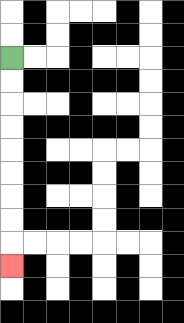{'start': '[0, 2]', 'end': '[0, 11]', 'path_directions': 'D,D,D,D,D,D,D,D,D', 'path_coordinates': '[[0, 2], [0, 3], [0, 4], [0, 5], [0, 6], [0, 7], [0, 8], [0, 9], [0, 10], [0, 11]]'}